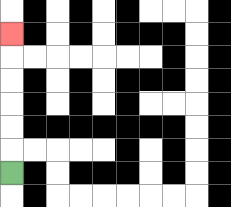{'start': '[0, 7]', 'end': '[0, 1]', 'path_directions': 'U,U,U,U,U,U', 'path_coordinates': '[[0, 7], [0, 6], [0, 5], [0, 4], [0, 3], [0, 2], [0, 1]]'}